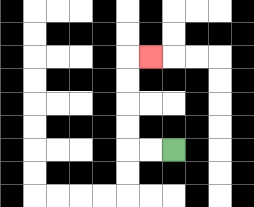{'start': '[7, 6]', 'end': '[6, 2]', 'path_directions': 'L,L,U,U,U,U,R', 'path_coordinates': '[[7, 6], [6, 6], [5, 6], [5, 5], [5, 4], [5, 3], [5, 2], [6, 2]]'}